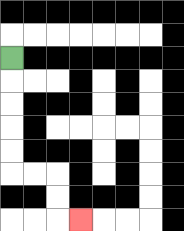{'start': '[0, 2]', 'end': '[3, 9]', 'path_directions': 'D,D,D,D,D,R,R,D,D,R', 'path_coordinates': '[[0, 2], [0, 3], [0, 4], [0, 5], [0, 6], [0, 7], [1, 7], [2, 7], [2, 8], [2, 9], [3, 9]]'}